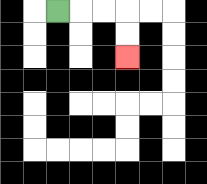{'start': '[2, 0]', 'end': '[5, 2]', 'path_directions': 'R,R,R,D,D', 'path_coordinates': '[[2, 0], [3, 0], [4, 0], [5, 0], [5, 1], [5, 2]]'}